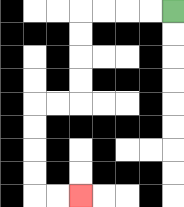{'start': '[7, 0]', 'end': '[3, 8]', 'path_directions': 'L,L,L,L,D,D,D,D,L,L,D,D,D,D,R,R', 'path_coordinates': '[[7, 0], [6, 0], [5, 0], [4, 0], [3, 0], [3, 1], [3, 2], [3, 3], [3, 4], [2, 4], [1, 4], [1, 5], [1, 6], [1, 7], [1, 8], [2, 8], [3, 8]]'}